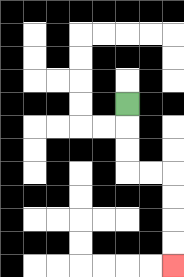{'start': '[5, 4]', 'end': '[7, 11]', 'path_directions': 'D,D,D,R,R,D,D,D,D', 'path_coordinates': '[[5, 4], [5, 5], [5, 6], [5, 7], [6, 7], [7, 7], [7, 8], [7, 9], [7, 10], [7, 11]]'}